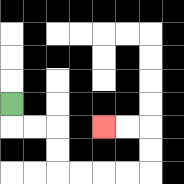{'start': '[0, 4]', 'end': '[4, 5]', 'path_directions': 'D,R,R,D,D,R,R,R,R,U,U,L,L', 'path_coordinates': '[[0, 4], [0, 5], [1, 5], [2, 5], [2, 6], [2, 7], [3, 7], [4, 7], [5, 7], [6, 7], [6, 6], [6, 5], [5, 5], [4, 5]]'}